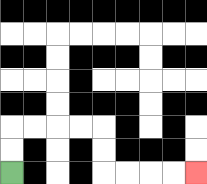{'start': '[0, 7]', 'end': '[8, 7]', 'path_directions': 'U,U,R,R,R,R,D,D,R,R,R,R', 'path_coordinates': '[[0, 7], [0, 6], [0, 5], [1, 5], [2, 5], [3, 5], [4, 5], [4, 6], [4, 7], [5, 7], [6, 7], [7, 7], [8, 7]]'}